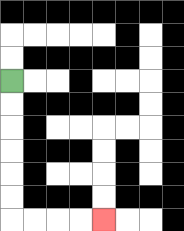{'start': '[0, 3]', 'end': '[4, 9]', 'path_directions': 'D,D,D,D,D,D,R,R,R,R', 'path_coordinates': '[[0, 3], [0, 4], [0, 5], [0, 6], [0, 7], [0, 8], [0, 9], [1, 9], [2, 9], [3, 9], [4, 9]]'}